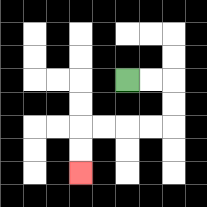{'start': '[5, 3]', 'end': '[3, 7]', 'path_directions': 'R,R,D,D,L,L,L,L,D,D', 'path_coordinates': '[[5, 3], [6, 3], [7, 3], [7, 4], [7, 5], [6, 5], [5, 5], [4, 5], [3, 5], [3, 6], [3, 7]]'}